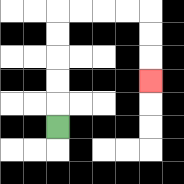{'start': '[2, 5]', 'end': '[6, 3]', 'path_directions': 'U,U,U,U,U,R,R,R,R,D,D,D', 'path_coordinates': '[[2, 5], [2, 4], [2, 3], [2, 2], [2, 1], [2, 0], [3, 0], [4, 0], [5, 0], [6, 0], [6, 1], [6, 2], [6, 3]]'}